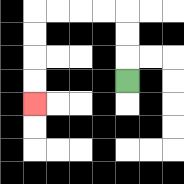{'start': '[5, 3]', 'end': '[1, 4]', 'path_directions': 'U,U,U,L,L,L,L,D,D,D,D', 'path_coordinates': '[[5, 3], [5, 2], [5, 1], [5, 0], [4, 0], [3, 0], [2, 0], [1, 0], [1, 1], [1, 2], [1, 3], [1, 4]]'}